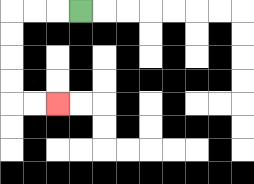{'start': '[3, 0]', 'end': '[2, 4]', 'path_directions': 'L,L,L,D,D,D,D,R,R', 'path_coordinates': '[[3, 0], [2, 0], [1, 0], [0, 0], [0, 1], [0, 2], [0, 3], [0, 4], [1, 4], [2, 4]]'}